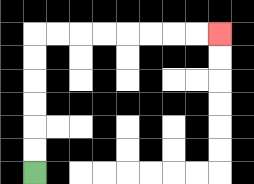{'start': '[1, 7]', 'end': '[9, 1]', 'path_directions': 'U,U,U,U,U,U,R,R,R,R,R,R,R,R', 'path_coordinates': '[[1, 7], [1, 6], [1, 5], [1, 4], [1, 3], [1, 2], [1, 1], [2, 1], [3, 1], [4, 1], [5, 1], [6, 1], [7, 1], [8, 1], [9, 1]]'}